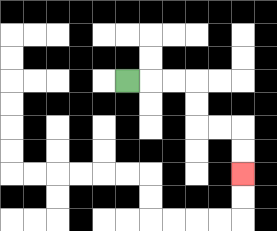{'start': '[5, 3]', 'end': '[10, 7]', 'path_directions': 'R,R,R,D,D,R,R,D,D', 'path_coordinates': '[[5, 3], [6, 3], [7, 3], [8, 3], [8, 4], [8, 5], [9, 5], [10, 5], [10, 6], [10, 7]]'}